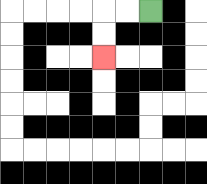{'start': '[6, 0]', 'end': '[4, 2]', 'path_directions': 'L,L,D,D', 'path_coordinates': '[[6, 0], [5, 0], [4, 0], [4, 1], [4, 2]]'}